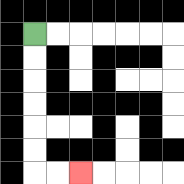{'start': '[1, 1]', 'end': '[3, 7]', 'path_directions': 'D,D,D,D,D,D,R,R', 'path_coordinates': '[[1, 1], [1, 2], [1, 3], [1, 4], [1, 5], [1, 6], [1, 7], [2, 7], [3, 7]]'}